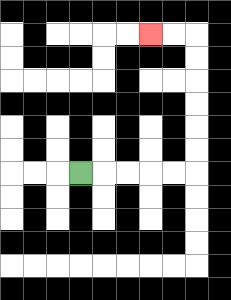{'start': '[3, 7]', 'end': '[6, 1]', 'path_directions': 'R,R,R,R,R,U,U,U,U,U,U,L,L', 'path_coordinates': '[[3, 7], [4, 7], [5, 7], [6, 7], [7, 7], [8, 7], [8, 6], [8, 5], [8, 4], [8, 3], [8, 2], [8, 1], [7, 1], [6, 1]]'}